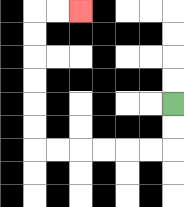{'start': '[7, 4]', 'end': '[3, 0]', 'path_directions': 'D,D,L,L,L,L,L,L,U,U,U,U,U,U,R,R', 'path_coordinates': '[[7, 4], [7, 5], [7, 6], [6, 6], [5, 6], [4, 6], [3, 6], [2, 6], [1, 6], [1, 5], [1, 4], [1, 3], [1, 2], [1, 1], [1, 0], [2, 0], [3, 0]]'}